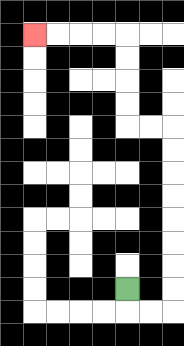{'start': '[5, 12]', 'end': '[1, 1]', 'path_directions': 'D,R,R,U,U,U,U,U,U,U,U,L,L,U,U,U,U,L,L,L,L', 'path_coordinates': '[[5, 12], [5, 13], [6, 13], [7, 13], [7, 12], [7, 11], [7, 10], [7, 9], [7, 8], [7, 7], [7, 6], [7, 5], [6, 5], [5, 5], [5, 4], [5, 3], [5, 2], [5, 1], [4, 1], [3, 1], [2, 1], [1, 1]]'}